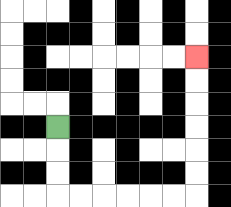{'start': '[2, 5]', 'end': '[8, 2]', 'path_directions': 'D,D,D,R,R,R,R,R,R,U,U,U,U,U,U', 'path_coordinates': '[[2, 5], [2, 6], [2, 7], [2, 8], [3, 8], [4, 8], [5, 8], [6, 8], [7, 8], [8, 8], [8, 7], [8, 6], [8, 5], [8, 4], [8, 3], [8, 2]]'}